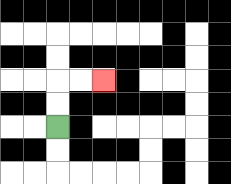{'start': '[2, 5]', 'end': '[4, 3]', 'path_directions': 'U,U,R,R', 'path_coordinates': '[[2, 5], [2, 4], [2, 3], [3, 3], [4, 3]]'}